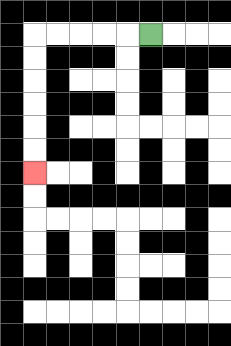{'start': '[6, 1]', 'end': '[1, 7]', 'path_directions': 'L,L,L,L,L,D,D,D,D,D,D', 'path_coordinates': '[[6, 1], [5, 1], [4, 1], [3, 1], [2, 1], [1, 1], [1, 2], [1, 3], [1, 4], [1, 5], [1, 6], [1, 7]]'}